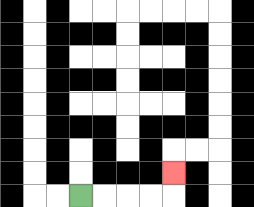{'start': '[3, 8]', 'end': '[7, 7]', 'path_directions': 'R,R,R,R,U', 'path_coordinates': '[[3, 8], [4, 8], [5, 8], [6, 8], [7, 8], [7, 7]]'}